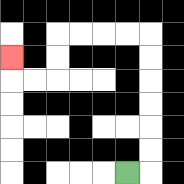{'start': '[5, 7]', 'end': '[0, 2]', 'path_directions': 'R,U,U,U,U,U,U,L,L,L,L,D,D,L,L,U', 'path_coordinates': '[[5, 7], [6, 7], [6, 6], [6, 5], [6, 4], [6, 3], [6, 2], [6, 1], [5, 1], [4, 1], [3, 1], [2, 1], [2, 2], [2, 3], [1, 3], [0, 3], [0, 2]]'}